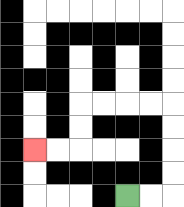{'start': '[5, 8]', 'end': '[1, 6]', 'path_directions': 'R,R,U,U,U,U,L,L,L,L,D,D,L,L', 'path_coordinates': '[[5, 8], [6, 8], [7, 8], [7, 7], [7, 6], [7, 5], [7, 4], [6, 4], [5, 4], [4, 4], [3, 4], [3, 5], [3, 6], [2, 6], [1, 6]]'}